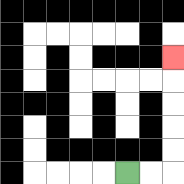{'start': '[5, 7]', 'end': '[7, 2]', 'path_directions': 'R,R,U,U,U,U,U', 'path_coordinates': '[[5, 7], [6, 7], [7, 7], [7, 6], [7, 5], [7, 4], [7, 3], [7, 2]]'}